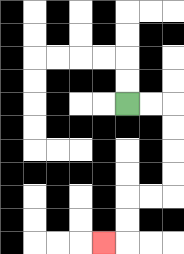{'start': '[5, 4]', 'end': '[4, 10]', 'path_directions': 'R,R,D,D,D,D,L,L,D,D,L', 'path_coordinates': '[[5, 4], [6, 4], [7, 4], [7, 5], [7, 6], [7, 7], [7, 8], [6, 8], [5, 8], [5, 9], [5, 10], [4, 10]]'}